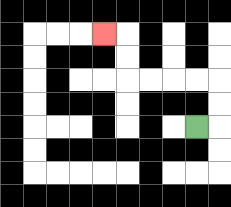{'start': '[8, 5]', 'end': '[4, 1]', 'path_directions': 'R,U,U,L,L,L,L,U,U,L', 'path_coordinates': '[[8, 5], [9, 5], [9, 4], [9, 3], [8, 3], [7, 3], [6, 3], [5, 3], [5, 2], [5, 1], [4, 1]]'}